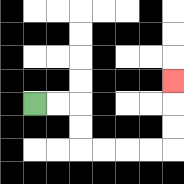{'start': '[1, 4]', 'end': '[7, 3]', 'path_directions': 'R,R,D,D,R,R,R,R,U,U,U', 'path_coordinates': '[[1, 4], [2, 4], [3, 4], [3, 5], [3, 6], [4, 6], [5, 6], [6, 6], [7, 6], [7, 5], [7, 4], [7, 3]]'}